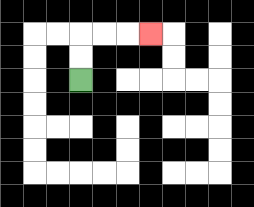{'start': '[3, 3]', 'end': '[6, 1]', 'path_directions': 'U,U,R,R,R', 'path_coordinates': '[[3, 3], [3, 2], [3, 1], [4, 1], [5, 1], [6, 1]]'}